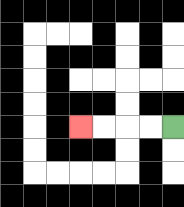{'start': '[7, 5]', 'end': '[3, 5]', 'path_directions': 'L,L,L,L', 'path_coordinates': '[[7, 5], [6, 5], [5, 5], [4, 5], [3, 5]]'}